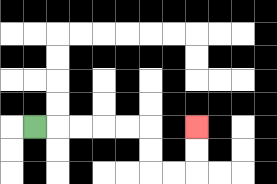{'start': '[1, 5]', 'end': '[8, 5]', 'path_directions': 'R,R,R,R,R,D,D,R,R,U,U', 'path_coordinates': '[[1, 5], [2, 5], [3, 5], [4, 5], [5, 5], [6, 5], [6, 6], [6, 7], [7, 7], [8, 7], [8, 6], [8, 5]]'}